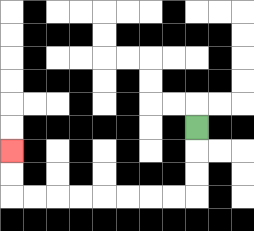{'start': '[8, 5]', 'end': '[0, 6]', 'path_directions': 'D,D,D,L,L,L,L,L,L,L,L,U,U', 'path_coordinates': '[[8, 5], [8, 6], [8, 7], [8, 8], [7, 8], [6, 8], [5, 8], [4, 8], [3, 8], [2, 8], [1, 8], [0, 8], [0, 7], [0, 6]]'}